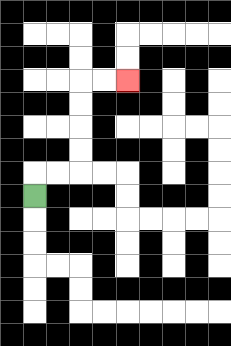{'start': '[1, 8]', 'end': '[5, 3]', 'path_directions': 'U,R,R,U,U,U,U,R,R', 'path_coordinates': '[[1, 8], [1, 7], [2, 7], [3, 7], [3, 6], [3, 5], [3, 4], [3, 3], [4, 3], [5, 3]]'}